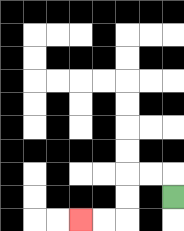{'start': '[7, 8]', 'end': '[3, 9]', 'path_directions': 'U,L,L,D,D,L,L', 'path_coordinates': '[[7, 8], [7, 7], [6, 7], [5, 7], [5, 8], [5, 9], [4, 9], [3, 9]]'}